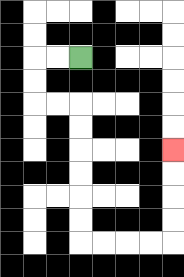{'start': '[3, 2]', 'end': '[7, 6]', 'path_directions': 'L,L,D,D,R,R,D,D,D,D,D,D,R,R,R,R,U,U,U,U', 'path_coordinates': '[[3, 2], [2, 2], [1, 2], [1, 3], [1, 4], [2, 4], [3, 4], [3, 5], [3, 6], [3, 7], [3, 8], [3, 9], [3, 10], [4, 10], [5, 10], [6, 10], [7, 10], [7, 9], [7, 8], [7, 7], [7, 6]]'}